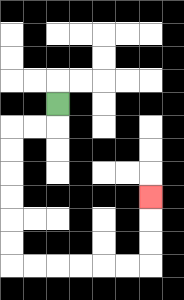{'start': '[2, 4]', 'end': '[6, 8]', 'path_directions': 'D,L,L,D,D,D,D,D,D,R,R,R,R,R,R,U,U,U', 'path_coordinates': '[[2, 4], [2, 5], [1, 5], [0, 5], [0, 6], [0, 7], [0, 8], [0, 9], [0, 10], [0, 11], [1, 11], [2, 11], [3, 11], [4, 11], [5, 11], [6, 11], [6, 10], [6, 9], [6, 8]]'}